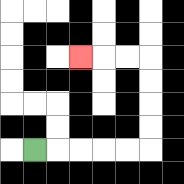{'start': '[1, 6]', 'end': '[3, 2]', 'path_directions': 'R,R,R,R,R,U,U,U,U,L,L,L', 'path_coordinates': '[[1, 6], [2, 6], [3, 6], [4, 6], [5, 6], [6, 6], [6, 5], [6, 4], [6, 3], [6, 2], [5, 2], [4, 2], [3, 2]]'}